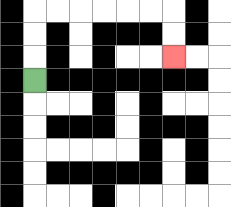{'start': '[1, 3]', 'end': '[7, 2]', 'path_directions': 'U,U,U,R,R,R,R,R,R,D,D', 'path_coordinates': '[[1, 3], [1, 2], [1, 1], [1, 0], [2, 0], [3, 0], [4, 0], [5, 0], [6, 0], [7, 0], [7, 1], [7, 2]]'}